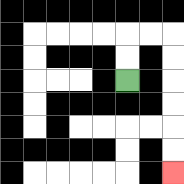{'start': '[5, 3]', 'end': '[7, 7]', 'path_directions': 'U,U,R,R,D,D,D,D,D,D', 'path_coordinates': '[[5, 3], [5, 2], [5, 1], [6, 1], [7, 1], [7, 2], [7, 3], [7, 4], [7, 5], [7, 6], [7, 7]]'}